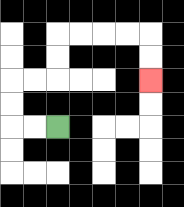{'start': '[2, 5]', 'end': '[6, 3]', 'path_directions': 'L,L,U,U,R,R,U,U,R,R,R,R,D,D', 'path_coordinates': '[[2, 5], [1, 5], [0, 5], [0, 4], [0, 3], [1, 3], [2, 3], [2, 2], [2, 1], [3, 1], [4, 1], [5, 1], [6, 1], [6, 2], [6, 3]]'}